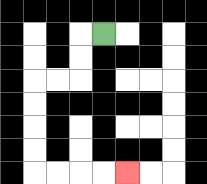{'start': '[4, 1]', 'end': '[5, 7]', 'path_directions': 'L,D,D,L,L,D,D,D,D,R,R,R,R', 'path_coordinates': '[[4, 1], [3, 1], [3, 2], [3, 3], [2, 3], [1, 3], [1, 4], [1, 5], [1, 6], [1, 7], [2, 7], [3, 7], [4, 7], [5, 7]]'}